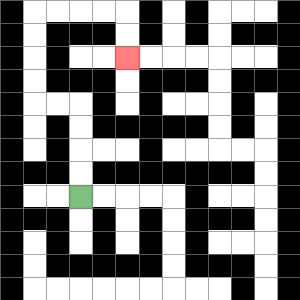{'start': '[3, 8]', 'end': '[5, 2]', 'path_directions': 'U,U,U,U,L,L,U,U,U,U,R,R,R,R,D,D', 'path_coordinates': '[[3, 8], [3, 7], [3, 6], [3, 5], [3, 4], [2, 4], [1, 4], [1, 3], [1, 2], [1, 1], [1, 0], [2, 0], [3, 0], [4, 0], [5, 0], [5, 1], [5, 2]]'}